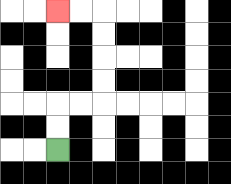{'start': '[2, 6]', 'end': '[2, 0]', 'path_directions': 'U,U,R,R,U,U,U,U,L,L', 'path_coordinates': '[[2, 6], [2, 5], [2, 4], [3, 4], [4, 4], [4, 3], [4, 2], [4, 1], [4, 0], [3, 0], [2, 0]]'}